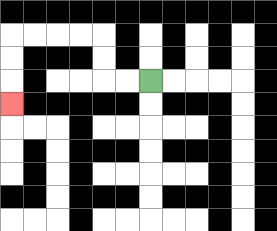{'start': '[6, 3]', 'end': '[0, 4]', 'path_directions': 'L,L,U,U,L,L,L,L,D,D,D', 'path_coordinates': '[[6, 3], [5, 3], [4, 3], [4, 2], [4, 1], [3, 1], [2, 1], [1, 1], [0, 1], [0, 2], [0, 3], [0, 4]]'}